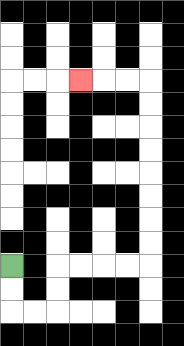{'start': '[0, 11]', 'end': '[3, 3]', 'path_directions': 'D,D,R,R,U,U,R,R,R,R,U,U,U,U,U,U,U,U,L,L,L', 'path_coordinates': '[[0, 11], [0, 12], [0, 13], [1, 13], [2, 13], [2, 12], [2, 11], [3, 11], [4, 11], [5, 11], [6, 11], [6, 10], [6, 9], [6, 8], [6, 7], [6, 6], [6, 5], [6, 4], [6, 3], [5, 3], [4, 3], [3, 3]]'}